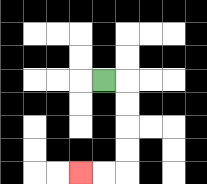{'start': '[4, 3]', 'end': '[3, 7]', 'path_directions': 'R,D,D,D,D,L,L', 'path_coordinates': '[[4, 3], [5, 3], [5, 4], [5, 5], [5, 6], [5, 7], [4, 7], [3, 7]]'}